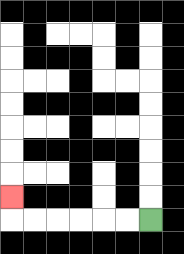{'start': '[6, 9]', 'end': '[0, 8]', 'path_directions': 'L,L,L,L,L,L,U', 'path_coordinates': '[[6, 9], [5, 9], [4, 9], [3, 9], [2, 9], [1, 9], [0, 9], [0, 8]]'}